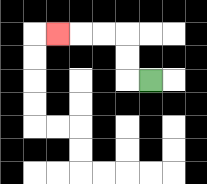{'start': '[6, 3]', 'end': '[2, 1]', 'path_directions': 'L,U,U,L,L,L', 'path_coordinates': '[[6, 3], [5, 3], [5, 2], [5, 1], [4, 1], [3, 1], [2, 1]]'}